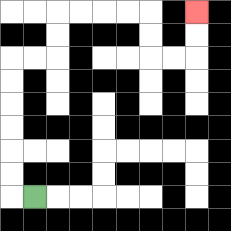{'start': '[1, 8]', 'end': '[8, 0]', 'path_directions': 'L,U,U,U,U,U,U,R,R,U,U,R,R,R,R,D,D,R,R,U,U', 'path_coordinates': '[[1, 8], [0, 8], [0, 7], [0, 6], [0, 5], [0, 4], [0, 3], [0, 2], [1, 2], [2, 2], [2, 1], [2, 0], [3, 0], [4, 0], [5, 0], [6, 0], [6, 1], [6, 2], [7, 2], [8, 2], [8, 1], [8, 0]]'}